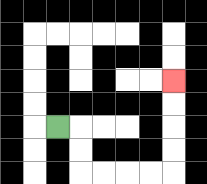{'start': '[2, 5]', 'end': '[7, 3]', 'path_directions': 'R,D,D,R,R,R,R,U,U,U,U', 'path_coordinates': '[[2, 5], [3, 5], [3, 6], [3, 7], [4, 7], [5, 7], [6, 7], [7, 7], [7, 6], [7, 5], [7, 4], [7, 3]]'}